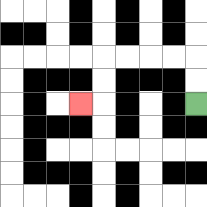{'start': '[8, 4]', 'end': '[3, 4]', 'path_directions': 'U,U,L,L,L,L,D,D,L', 'path_coordinates': '[[8, 4], [8, 3], [8, 2], [7, 2], [6, 2], [5, 2], [4, 2], [4, 3], [4, 4], [3, 4]]'}